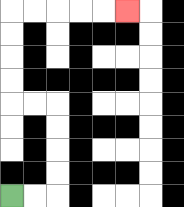{'start': '[0, 8]', 'end': '[5, 0]', 'path_directions': 'R,R,U,U,U,U,L,L,U,U,U,U,R,R,R,R,R', 'path_coordinates': '[[0, 8], [1, 8], [2, 8], [2, 7], [2, 6], [2, 5], [2, 4], [1, 4], [0, 4], [0, 3], [0, 2], [0, 1], [0, 0], [1, 0], [2, 0], [3, 0], [4, 0], [5, 0]]'}